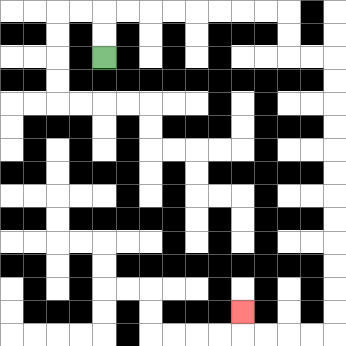{'start': '[4, 2]', 'end': '[10, 13]', 'path_directions': 'U,U,R,R,R,R,R,R,R,R,D,D,R,R,D,D,D,D,D,D,D,D,D,D,D,D,L,L,L,L,U', 'path_coordinates': '[[4, 2], [4, 1], [4, 0], [5, 0], [6, 0], [7, 0], [8, 0], [9, 0], [10, 0], [11, 0], [12, 0], [12, 1], [12, 2], [13, 2], [14, 2], [14, 3], [14, 4], [14, 5], [14, 6], [14, 7], [14, 8], [14, 9], [14, 10], [14, 11], [14, 12], [14, 13], [14, 14], [13, 14], [12, 14], [11, 14], [10, 14], [10, 13]]'}